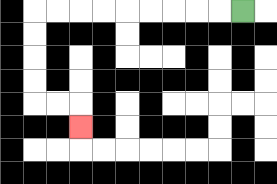{'start': '[10, 0]', 'end': '[3, 5]', 'path_directions': 'L,L,L,L,L,L,L,L,L,D,D,D,D,R,R,D', 'path_coordinates': '[[10, 0], [9, 0], [8, 0], [7, 0], [6, 0], [5, 0], [4, 0], [3, 0], [2, 0], [1, 0], [1, 1], [1, 2], [1, 3], [1, 4], [2, 4], [3, 4], [3, 5]]'}